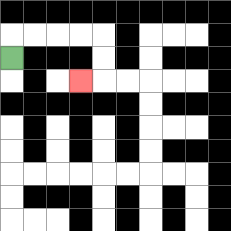{'start': '[0, 2]', 'end': '[3, 3]', 'path_directions': 'U,R,R,R,R,D,D,L', 'path_coordinates': '[[0, 2], [0, 1], [1, 1], [2, 1], [3, 1], [4, 1], [4, 2], [4, 3], [3, 3]]'}